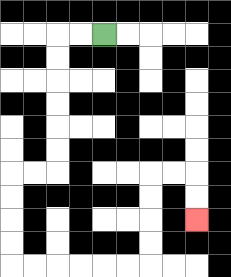{'start': '[4, 1]', 'end': '[8, 9]', 'path_directions': 'L,L,D,D,D,D,D,D,L,L,D,D,D,D,R,R,R,R,R,R,U,U,U,U,R,R,D,D', 'path_coordinates': '[[4, 1], [3, 1], [2, 1], [2, 2], [2, 3], [2, 4], [2, 5], [2, 6], [2, 7], [1, 7], [0, 7], [0, 8], [0, 9], [0, 10], [0, 11], [1, 11], [2, 11], [3, 11], [4, 11], [5, 11], [6, 11], [6, 10], [6, 9], [6, 8], [6, 7], [7, 7], [8, 7], [8, 8], [8, 9]]'}